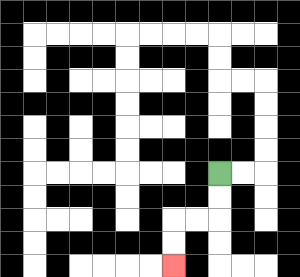{'start': '[9, 7]', 'end': '[7, 11]', 'path_directions': 'D,D,L,L,D,D', 'path_coordinates': '[[9, 7], [9, 8], [9, 9], [8, 9], [7, 9], [7, 10], [7, 11]]'}